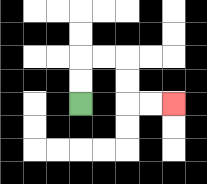{'start': '[3, 4]', 'end': '[7, 4]', 'path_directions': 'U,U,R,R,D,D,R,R', 'path_coordinates': '[[3, 4], [3, 3], [3, 2], [4, 2], [5, 2], [5, 3], [5, 4], [6, 4], [7, 4]]'}